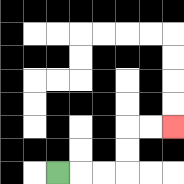{'start': '[2, 7]', 'end': '[7, 5]', 'path_directions': 'R,R,R,U,U,R,R', 'path_coordinates': '[[2, 7], [3, 7], [4, 7], [5, 7], [5, 6], [5, 5], [6, 5], [7, 5]]'}